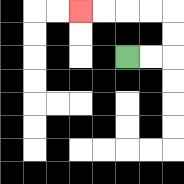{'start': '[5, 2]', 'end': '[3, 0]', 'path_directions': 'R,R,U,U,L,L,L,L', 'path_coordinates': '[[5, 2], [6, 2], [7, 2], [7, 1], [7, 0], [6, 0], [5, 0], [4, 0], [3, 0]]'}